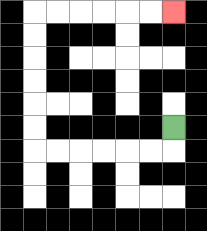{'start': '[7, 5]', 'end': '[7, 0]', 'path_directions': 'D,L,L,L,L,L,L,U,U,U,U,U,U,R,R,R,R,R,R', 'path_coordinates': '[[7, 5], [7, 6], [6, 6], [5, 6], [4, 6], [3, 6], [2, 6], [1, 6], [1, 5], [1, 4], [1, 3], [1, 2], [1, 1], [1, 0], [2, 0], [3, 0], [4, 0], [5, 0], [6, 0], [7, 0]]'}